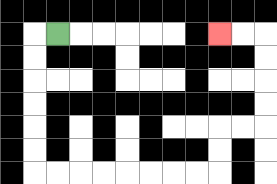{'start': '[2, 1]', 'end': '[9, 1]', 'path_directions': 'L,D,D,D,D,D,D,R,R,R,R,R,R,R,R,U,U,R,R,U,U,U,U,L,L', 'path_coordinates': '[[2, 1], [1, 1], [1, 2], [1, 3], [1, 4], [1, 5], [1, 6], [1, 7], [2, 7], [3, 7], [4, 7], [5, 7], [6, 7], [7, 7], [8, 7], [9, 7], [9, 6], [9, 5], [10, 5], [11, 5], [11, 4], [11, 3], [11, 2], [11, 1], [10, 1], [9, 1]]'}